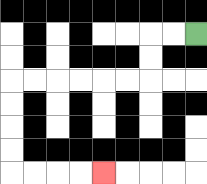{'start': '[8, 1]', 'end': '[4, 7]', 'path_directions': 'L,L,D,D,L,L,L,L,L,L,D,D,D,D,R,R,R,R', 'path_coordinates': '[[8, 1], [7, 1], [6, 1], [6, 2], [6, 3], [5, 3], [4, 3], [3, 3], [2, 3], [1, 3], [0, 3], [0, 4], [0, 5], [0, 6], [0, 7], [1, 7], [2, 7], [3, 7], [4, 7]]'}